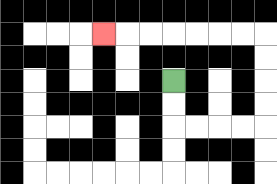{'start': '[7, 3]', 'end': '[4, 1]', 'path_directions': 'D,D,R,R,R,R,U,U,U,U,L,L,L,L,L,L,L', 'path_coordinates': '[[7, 3], [7, 4], [7, 5], [8, 5], [9, 5], [10, 5], [11, 5], [11, 4], [11, 3], [11, 2], [11, 1], [10, 1], [9, 1], [8, 1], [7, 1], [6, 1], [5, 1], [4, 1]]'}